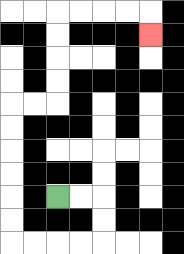{'start': '[2, 8]', 'end': '[6, 1]', 'path_directions': 'R,R,D,D,L,L,L,L,U,U,U,U,U,U,R,R,U,U,U,U,R,R,R,R,D', 'path_coordinates': '[[2, 8], [3, 8], [4, 8], [4, 9], [4, 10], [3, 10], [2, 10], [1, 10], [0, 10], [0, 9], [0, 8], [0, 7], [0, 6], [0, 5], [0, 4], [1, 4], [2, 4], [2, 3], [2, 2], [2, 1], [2, 0], [3, 0], [4, 0], [5, 0], [6, 0], [6, 1]]'}